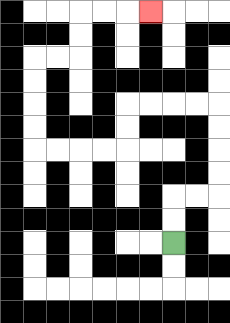{'start': '[7, 10]', 'end': '[6, 0]', 'path_directions': 'U,U,R,R,U,U,U,U,L,L,L,L,D,D,L,L,L,L,U,U,U,U,R,R,U,U,R,R,R', 'path_coordinates': '[[7, 10], [7, 9], [7, 8], [8, 8], [9, 8], [9, 7], [9, 6], [9, 5], [9, 4], [8, 4], [7, 4], [6, 4], [5, 4], [5, 5], [5, 6], [4, 6], [3, 6], [2, 6], [1, 6], [1, 5], [1, 4], [1, 3], [1, 2], [2, 2], [3, 2], [3, 1], [3, 0], [4, 0], [5, 0], [6, 0]]'}